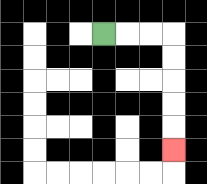{'start': '[4, 1]', 'end': '[7, 6]', 'path_directions': 'R,R,R,D,D,D,D,D', 'path_coordinates': '[[4, 1], [5, 1], [6, 1], [7, 1], [7, 2], [7, 3], [7, 4], [7, 5], [7, 6]]'}